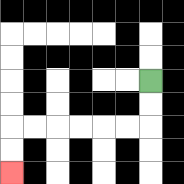{'start': '[6, 3]', 'end': '[0, 7]', 'path_directions': 'D,D,L,L,L,L,L,L,D,D', 'path_coordinates': '[[6, 3], [6, 4], [6, 5], [5, 5], [4, 5], [3, 5], [2, 5], [1, 5], [0, 5], [0, 6], [0, 7]]'}